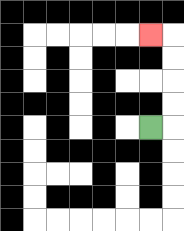{'start': '[6, 5]', 'end': '[6, 1]', 'path_directions': 'R,U,U,U,U,L', 'path_coordinates': '[[6, 5], [7, 5], [7, 4], [7, 3], [7, 2], [7, 1], [6, 1]]'}